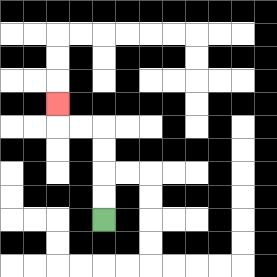{'start': '[4, 9]', 'end': '[2, 4]', 'path_directions': 'U,U,U,U,L,L,U', 'path_coordinates': '[[4, 9], [4, 8], [4, 7], [4, 6], [4, 5], [3, 5], [2, 5], [2, 4]]'}